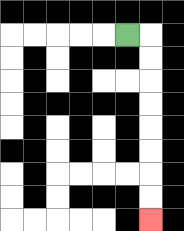{'start': '[5, 1]', 'end': '[6, 9]', 'path_directions': 'R,D,D,D,D,D,D,D,D', 'path_coordinates': '[[5, 1], [6, 1], [6, 2], [6, 3], [6, 4], [6, 5], [6, 6], [6, 7], [6, 8], [6, 9]]'}